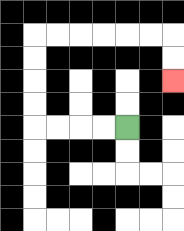{'start': '[5, 5]', 'end': '[7, 3]', 'path_directions': 'L,L,L,L,U,U,U,U,R,R,R,R,R,R,D,D', 'path_coordinates': '[[5, 5], [4, 5], [3, 5], [2, 5], [1, 5], [1, 4], [1, 3], [1, 2], [1, 1], [2, 1], [3, 1], [4, 1], [5, 1], [6, 1], [7, 1], [7, 2], [7, 3]]'}